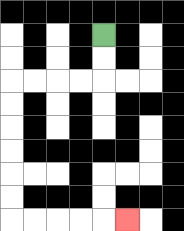{'start': '[4, 1]', 'end': '[5, 9]', 'path_directions': 'D,D,L,L,L,L,D,D,D,D,D,D,R,R,R,R,R', 'path_coordinates': '[[4, 1], [4, 2], [4, 3], [3, 3], [2, 3], [1, 3], [0, 3], [0, 4], [0, 5], [0, 6], [0, 7], [0, 8], [0, 9], [1, 9], [2, 9], [3, 9], [4, 9], [5, 9]]'}